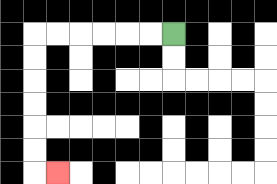{'start': '[7, 1]', 'end': '[2, 7]', 'path_directions': 'L,L,L,L,L,L,D,D,D,D,D,D,R', 'path_coordinates': '[[7, 1], [6, 1], [5, 1], [4, 1], [3, 1], [2, 1], [1, 1], [1, 2], [1, 3], [1, 4], [1, 5], [1, 6], [1, 7], [2, 7]]'}